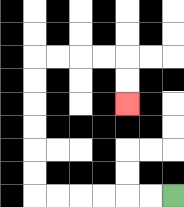{'start': '[7, 8]', 'end': '[5, 4]', 'path_directions': 'L,L,L,L,L,L,U,U,U,U,U,U,R,R,R,R,D,D', 'path_coordinates': '[[7, 8], [6, 8], [5, 8], [4, 8], [3, 8], [2, 8], [1, 8], [1, 7], [1, 6], [1, 5], [1, 4], [1, 3], [1, 2], [2, 2], [3, 2], [4, 2], [5, 2], [5, 3], [5, 4]]'}